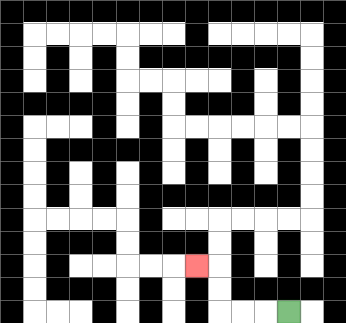{'start': '[12, 13]', 'end': '[8, 11]', 'path_directions': 'L,L,L,U,U,L', 'path_coordinates': '[[12, 13], [11, 13], [10, 13], [9, 13], [9, 12], [9, 11], [8, 11]]'}